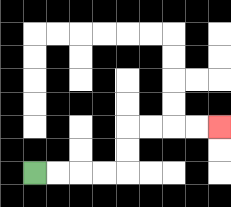{'start': '[1, 7]', 'end': '[9, 5]', 'path_directions': 'R,R,R,R,U,U,R,R,R,R', 'path_coordinates': '[[1, 7], [2, 7], [3, 7], [4, 7], [5, 7], [5, 6], [5, 5], [6, 5], [7, 5], [8, 5], [9, 5]]'}